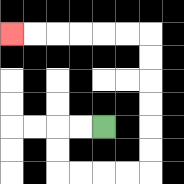{'start': '[4, 5]', 'end': '[0, 1]', 'path_directions': 'L,L,D,D,R,R,R,R,U,U,U,U,U,U,L,L,L,L,L,L', 'path_coordinates': '[[4, 5], [3, 5], [2, 5], [2, 6], [2, 7], [3, 7], [4, 7], [5, 7], [6, 7], [6, 6], [6, 5], [6, 4], [6, 3], [6, 2], [6, 1], [5, 1], [4, 1], [3, 1], [2, 1], [1, 1], [0, 1]]'}